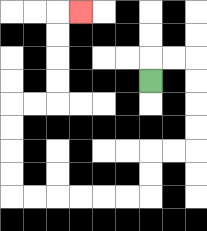{'start': '[6, 3]', 'end': '[3, 0]', 'path_directions': 'U,R,R,D,D,D,D,L,L,D,D,L,L,L,L,L,L,U,U,U,U,R,R,U,U,U,U,R', 'path_coordinates': '[[6, 3], [6, 2], [7, 2], [8, 2], [8, 3], [8, 4], [8, 5], [8, 6], [7, 6], [6, 6], [6, 7], [6, 8], [5, 8], [4, 8], [3, 8], [2, 8], [1, 8], [0, 8], [0, 7], [0, 6], [0, 5], [0, 4], [1, 4], [2, 4], [2, 3], [2, 2], [2, 1], [2, 0], [3, 0]]'}